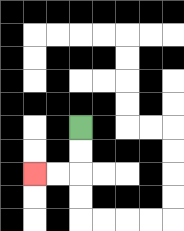{'start': '[3, 5]', 'end': '[1, 7]', 'path_directions': 'D,D,L,L', 'path_coordinates': '[[3, 5], [3, 6], [3, 7], [2, 7], [1, 7]]'}